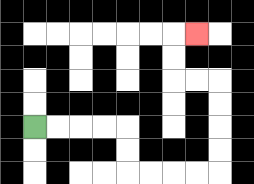{'start': '[1, 5]', 'end': '[8, 1]', 'path_directions': 'R,R,R,R,D,D,R,R,R,R,U,U,U,U,L,L,U,U,R', 'path_coordinates': '[[1, 5], [2, 5], [3, 5], [4, 5], [5, 5], [5, 6], [5, 7], [6, 7], [7, 7], [8, 7], [9, 7], [9, 6], [9, 5], [9, 4], [9, 3], [8, 3], [7, 3], [7, 2], [7, 1], [8, 1]]'}